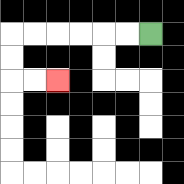{'start': '[6, 1]', 'end': '[2, 3]', 'path_directions': 'L,L,L,L,L,L,D,D,R,R', 'path_coordinates': '[[6, 1], [5, 1], [4, 1], [3, 1], [2, 1], [1, 1], [0, 1], [0, 2], [0, 3], [1, 3], [2, 3]]'}